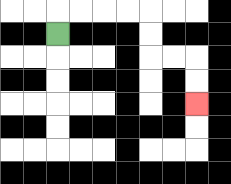{'start': '[2, 1]', 'end': '[8, 4]', 'path_directions': 'U,R,R,R,R,D,D,R,R,D,D', 'path_coordinates': '[[2, 1], [2, 0], [3, 0], [4, 0], [5, 0], [6, 0], [6, 1], [6, 2], [7, 2], [8, 2], [8, 3], [8, 4]]'}